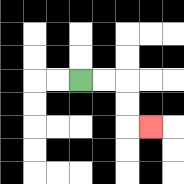{'start': '[3, 3]', 'end': '[6, 5]', 'path_directions': 'R,R,D,D,R', 'path_coordinates': '[[3, 3], [4, 3], [5, 3], [5, 4], [5, 5], [6, 5]]'}